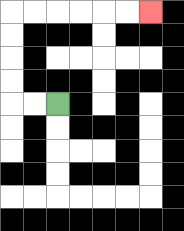{'start': '[2, 4]', 'end': '[6, 0]', 'path_directions': 'L,L,U,U,U,U,R,R,R,R,R,R', 'path_coordinates': '[[2, 4], [1, 4], [0, 4], [0, 3], [0, 2], [0, 1], [0, 0], [1, 0], [2, 0], [3, 0], [4, 0], [5, 0], [6, 0]]'}